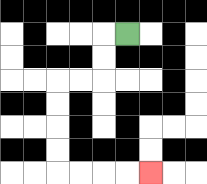{'start': '[5, 1]', 'end': '[6, 7]', 'path_directions': 'L,D,D,L,L,D,D,D,D,R,R,R,R', 'path_coordinates': '[[5, 1], [4, 1], [4, 2], [4, 3], [3, 3], [2, 3], [2, 4], [2, 5], [2, 6], [2, 7], [3, 7], [4, 7], [5, 7], [6, 7]]'}